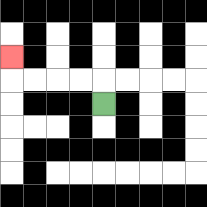{'start': '[4, 4]', 'end': '[0, 2]', 'path_directions': 'U,L,L,L,L,U', 'path_coordinates': '[[4, 4], [4, 3], [3, 3], [2, 3], [1, 3], [0, 3], [0, 2]]'}